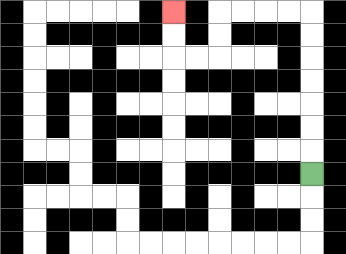{'start': '[13, 7]', 'end': '[7, 0]', 'path_directions': 'U,U,U,U,U,U,U,L,L,L,L,D,D,L,L,U,U', 'path_coordinates': '[[13, 7], [13, 6], [13, 5], [13, 4], [13, 3], [13, 2], [13, 1], [13, 0], [12, 0], [11, 0], [10, 0], [9, 0], [9, 1], [9, 2], [8, 2], [7, 2], [7, 1], [7, 0]]'}